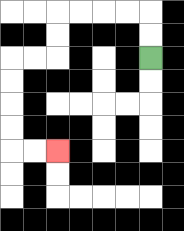{'start': '[6, 2]', 'end': '[2, 6]', 'path_directions': 'U,U,L,L,L,L,D,D,L,L,D,D,D,D,R,R', 'path_coordinates': '[[6, 2], [6, 1], [6, 0], [5, 0], [4, 0], [3, 0], [2, 0], [2, 1], [2, 2], [1, 2], [0, 2], [0, 3], [0, 4], [0, 5], [0, 6], [1, 6], [2, 6]]'}